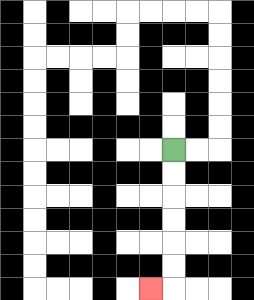{'start': '[7, 6]', 'end': '[6, 12]', 'path_directions': 'D,D,D,D,D,D,L', 'path_coordinates': '[[7, 6], [7, 7], [7, 8], [7, 9], [7, 10], [7, 11], [7, 12], [6, 12]]'}